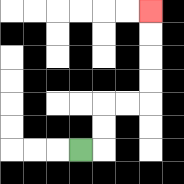{'start': '[3, 6]', 'end': '[6, 0]', 'path_directions': 'R,U,U,R,R,U,U,U,U', 'path_coordinates': '[[3, 6], [4, 6], [4, 5], [4, 4], [5, 4], [6, 4], [6, 3], [6, 2], [6, 1], [6, 0]]'}